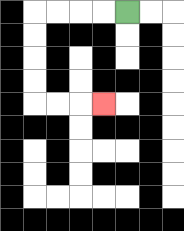{'start': '[5, 0]', 'end': '[4, 4]', 'path_directions': 'L,L,L,L,D,D,D,D,R,R,R', 'path_coordinates': '[[5, 0], [4, 0], [3, 0], [2, 0], [1, 0], [1, 1], [1, 2], [1, 3], [1, 4], [2, 4], [3, 4], [4, 4]]'}